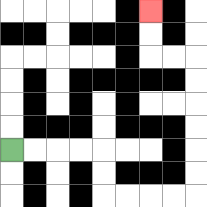{'start': '[0, 6]', 'end': '[6, 0]', 'path_directions': 'R,R,R,R,D,D,R,R,R,R,U,U,U,U,U,U,L,L,U,U', 'path_coordinates': '[[0, 6], [1, 6], [2, 6], [3, 6], [4, 6], [4, 7], [4, 8], [5, 8], [6, 8], [7, 8], [8, 8], [8, 7], [8, 6], [8, 5], [8, 4], [8, 3], [8, 2], [7, 2], [6, 2], [6, 1], [6, 0]]'}